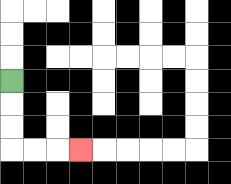{'start': '[0, 3]', 'end': '[3, 6]', 'path_directions': 'D,D,D,R,R,R', 'path_coordinates': '[[0, 3], [0, 4], [0, 5], [0, 6], [1, 6], [2, 6], [3, 6]]'}